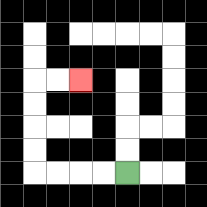{'start': '[5, 7]', 'end': '[3, 3]', 'path_directions': 'L,L,L,L,U,U,U,U,R,R', 'path_coordinates': '[[5, 7], [4, 7], [3, 7], [2, 7], [1, 7], [1, 6], [1, 5], [1, 4], [1, 3], [2, 3], [3, 3]]'}